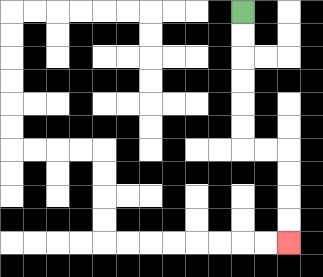{'start': '[10, 0]', 'end': '[12, 10]', 'path_directions': 'D,D,D,D,D,D,R,R,D,D,D,D', 'path_coordinates': '[[10, 0], [10, 1], [10, 2], [10, 3], [10, 4], [10, 5], [10, 6], [11, 6], [12, 6], [12, 7], [12, 8], [12, 9], [12, 10]]'}